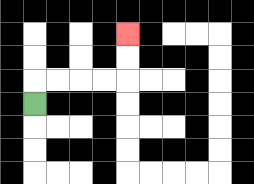{'start': '[1, 4]', 'end': '[5, 1]', 'path_directions': 'U,R,R,R,R,U,U', 'path_coordinates': '[[1, 4], [1, 3], [2, 3], [3, 3], [4, 3], [5, 3], [5, 2], [5, 1]]'}